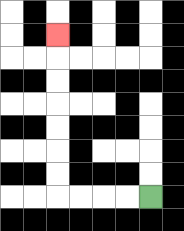{'start': '[6, 8]', 'end': '[2, 1]', 'path_directions': 'L,L,L,L,U,U,U,U,U,U,U', 'path_coordinates': '[[6, 8], [5, 8], [4, 8], [3, 8], [2, 8], [2, 7], [2, 6], [2, 5], [2, 4], [2, 3], [2, 2], [2, 1]]'}